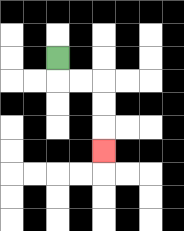{'start': '[2, 2]', 'end': '[4, 6]', 'path_directions': 'D,R,R,D,D,D', 'path_coordinates': '[[2, 2], [2, 3], [3, 3], [4, 3], [4, 4], [4, 5], [4, 6]]'}